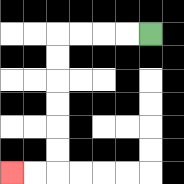{'start': '[6, 1]', 'end': '[0, 7]', 'path_directions': 'L,L,L,L,D,D,D,D,D,D,L,L', 'path_coordinates': '[[6, 1], [5, 1], [4, 1], [3, 1], [2, 1], [2, 2], [2, 3], [2, 4], [2, 5], [2, 6], [2, 7], [1, 7], [0, 7]]'}